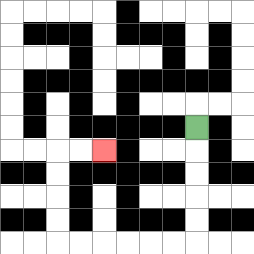{'start': '[8, 5]', 'end': '[4, 6]', 'path_directions': 'D,D,D,D,D,L,L,L,L,L,L,U,U,U,U,R,R', 'path_coordinates': '[[8, 5], [8, 6], [8, 7], [8, 8], [8, 9], [8, 10], [7, 10], [6, 10], [5, 10], [4, 10], [3, 10], [2, 10], [2, 9], [2, 8], [2, 7], [2, 6], [3, 6], [4, 6]]'}